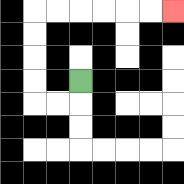{'start': '[3, 3]', 'end': '[7, 0]', 'path_directions': 'D,L,L,U,U,U,U,R,R,R,R,R,R', 'path_coordinates': '[[3, 3], [3, 4], [2, 4], [1, 4], [1, 3], [1, 2], [1, 1], [1, 0], [2, 0], [3, 0], [4, 0], [5, 0], [6, 0], [7, 0]]'}